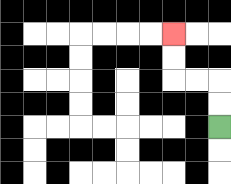{'start': '[9, 5]', 'end': '[7, 1]', 'path_directions': 'U,U,L,L,U,U', 'path_coordinates': '[[9, 5], [9, 4], [9, 3], [8, 3], [7, 3], [7, 2], [7, 1]]'}